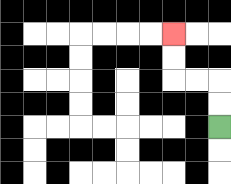{'start': '[9, 5]', 'end': '[7, 1]', 'path_directions': 'U,U,L,L,U,U', 'path_coordinates': '[[9, 5], [9, 4], [9, 3], [8, 3], [7, 3], [7, 2], [7, 1]]'}